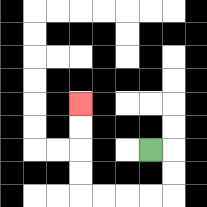{'start': '[6, 6]', 'end': '[3, 4]', 'path_directions': 'R,D,D,L,L,L,L,U,U,U,U', 'path_coordinates': '[[6, 6], [7, 6], [7, 7], [7, 8], [6, 8], [5, 8], [4, 8], [3, 8], [3, 7], [3, 6], [3, 5], [3, 4]]'}